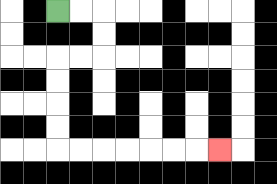{'start': '[2, 0]', 'end': '[9, 6]', 'path_directions': 'R,R,D,D,L,L,D,D,D,D,R,R,R,R,R,R,R', 'path_coordinates': '[[2, 0], [3, 0], [4, 0], [4, 1], [4, 2], [3, 2], [2, 2], [2, 3], [2, 4], [2, 5], [2, 6], [3, 6], [4, 6], [5, 6], [6, 6], [7, 6], [8, 6], [9, 6]]'}